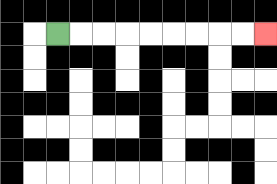{'start': '[2, 1]', 'end': '[11, 1]', 'path_directions': 'R,R,R,R,R,R,R,R,R', 'path_coordinates': '[[2, 1], [3, 1], [4, 1], [5, 1], [6, 1], [7, 1], [8, 1], [9, 1], [10, 1], [11, 1]]'}